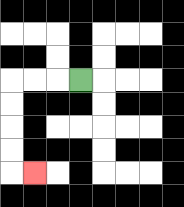{'start': '[3, 3]', 'end': '[1, 7]', 'path_directions': 'L,L,L,D,D,D,D,R', 'path_coordinates': '[[3, 3], [2, 3], [1, 3], [0, 3], [0, 4], [0, 5], [0, 6], [0, 7], [1, 7]]'}